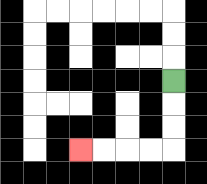{'start': '[7, 3]', 'end': '[3, 6]', 'path_directions': 'D,D,D,L,L,L,L', 'path_coordinates': '[[7, 3], [7, 4], [7, 5], [7, 6], [6, 6], [5, 6], [4, 6], [3, 6]]'}